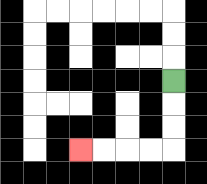{'start': '[7, 3]', 'end': '[3, 6]', 'path_directions': 'D,D,D,L,L,L,L', 'path_coordinates': '[[7, 3], [7, 4], [7, 5], [7, 6], [6, 6], [5, 6], [4, 6], [3, 6]]'}